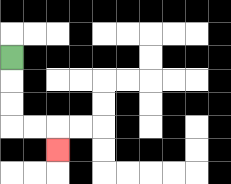{'start': '[0, 2]', 'end': '[2, 6]', 'path_directions': 'D,D,D,R,R,D', 'path_coordinates': '[[0, 2], [0, 3], [0, 4], [0, 5], [1, 5], [2, 5], [2, 6]]'}